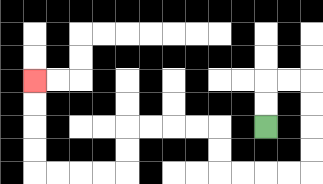{'start': '[11, 5]', 'end': '[1, 3]', 'path_directions': 'U,U,R,R,D,D,D,D,L,L,L,L,U,U,L,L,L,L,D,D,L,L,L,L,U,U,U,U', 'path_coordinates': '[[11, 5], [11, 4], [11, 3], [12, 3], [13, 3], [13, 4], [13, 5], [13, 6], [13, 7], [12, 7], [11, 7], [10, 7], [9, 7], [9, 6], [9, 5], [8, 5], [7, 5], [6, 5], [5, 5], [5, 6], [5, 7], [4, 7], [3, 7], [2, 7], [1, 7], [1, 6], [1, 5], [1, 4], [1, 3]]'}